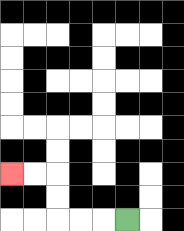{'start': '[5, 9]', 'end': '[0, 7]', 'path_directions': 'L,L,L,U,U,L,L', 'path_coordinates': '[[5, 9], [4, 9], [3, 9], [2, 9], [2, 8], [2, 7], [1, 7], [0, 7]]'}